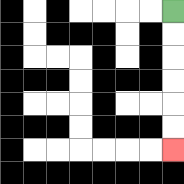{'start': '[7, 0]', 'end': '[7, 6]', 'path_directions': 'D,D,D,D,D,D', 'path_coordinates': '[[7, 0], [7, 1], [7, 2], [7, 3], [7, 4], [7, 5], [7, 6]]'}